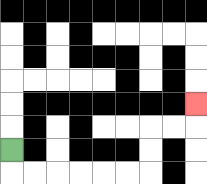{'start': '[0, 6]', 'end': '[8, 4]', 'path_directions': 'D,R,R,R,R,R,R,U,U,R,R,U', 'path_coordinates': '[[0, 6], [0, 7], [1, 7], [2, 7], [3, 7], [4, 7], [5, 7], [6, 7], [6, 6], [6, 5], [7, 5], [8, 5], [8, 4]]'}